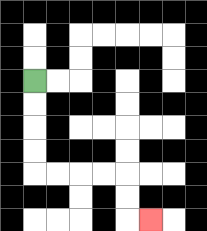{'start': '[1, 3]', 'end': '[6, 9]', 'path_directions': 'D,D,D,D,R,R,R,R,D,D,R', 'path_coordinates': '[[1, 3], [1, 4], [1, 5], [1, 6], [1, 7], [2, 7], [3, 7], [4, 7], [5, 7], [5, 8], [5, 9], [6, 9]]'}